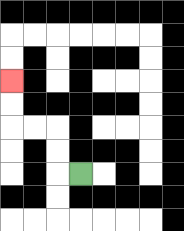{'start': '[3, 7]', 'end': '[0, 3]', 'path_directions': 'L,U,U,L,L,U,U', 'path_coordinates': '[[3, 7], [2, 7], [2, 6], [2, 5], [1, 5], [0, 5], [0, 4], [0, 3]]'}